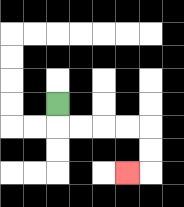{'start': '[2, 4]', 'end': '[5, 7]', 'path_directions': 'D,R,R,R,R,D,D,L', 'path_coordinates': '[[2, 4], [2, 5], [3, 5], [4, 5], [5, 5], [6, 5], [6, 6], [6, 7], [5, 7]]'}